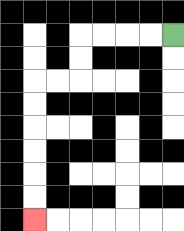{'start': '[7, 1]', 'end': '[1, 9]', 'path_directions': 'L,L,L,L,D,D,L,L,D,D,D,D,D,D', 'path_coordinates': '[[7, 1], [6, 1], [5, 1], [4, 1], [3, 1], [3, 2], [3, 3], [2, 3], [1, 3], [1, 4], [1, 5], [1, 6], [1, 7], [1, 8], [1, 9]]'}